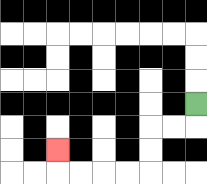{'start': '[8, 4]', 'end': '[2, 6]', 'path_directions': 'D,L,L,D,D,L,L,L,L,U', 'path_coordinates': '[[8, 4], [8, 5], [7, 5], [6, 5], [6, 6], [6, 7], [5, 7], [4, 7], [3, 7], [2, 7], [2, 6]]'}